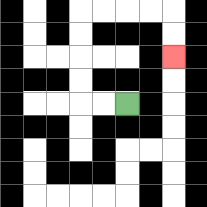{'start': '[5, 4]', 'end': '[7, 2]', 'path_directions': 'L,L,U,U,U,U,R,R,R,R,D,D', 'path_coordinates': '[[5, 4], [4, 4], [3, 4], [3, 3], [3, 2], [3, 1], [3, 0], [4, 0], [5, 0], [6, 0], [7, 0], [7, 1], [7, 2]]'}